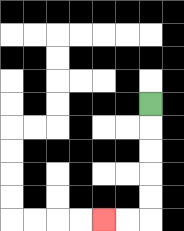{'start': '[6, 4]', 'end': '[4, 9]', 'path_directions': 'D,D,D,D,D,L,L', 'path_coordinates': '[[6, 4], [6, 5], [6, 6], [6, 7], [6, 8], [6, 9], [5, 9], [4, 9]]'}